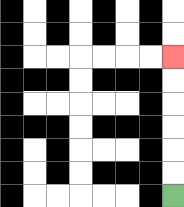{'start': '[7, 8]', 'end': '[7, 2]', 'path_directions': 'U,U,U,U,U,U', 'path_coordinates': '[[7, 8], [7, 7], [7, 6], [7, 5], [7, 4], [7, 3], [7, 2]]'}